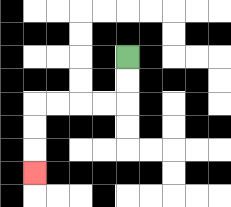{'start': '[5, 2]', 'end': '[1, 7]', 'path_directions': 'D,D,L,L,L,L,D,D,D', 'path_coordinates': '[[5, 2], [5, 3], [5, 4], [4, 4], [3, 4], [2, 4], [1, 4], [1, 5], [1, 6], [1, 7]]'}